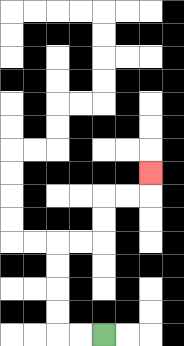{'start': '[4, 14]', 'end': '[6, 7]', 'path_directions': 'L,L,U,U,U,U,R,R,U,U,R,R,U', 'path_coordinates': '[[4, 14], [3, 14], [2, 14], [2, 13], [2, 12], [2, 11], [2, 10], [3, 10], [4, 10], [4, 9], [4, 8], [5, 8], [6, 8], [6, 7]]'}